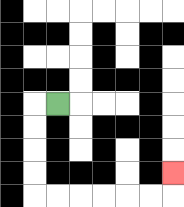{'start': '[2, 4]', 'end': '[7, 7]', 'path_directions': 'L,D,D,D,D,R,R,R,R,R,R,U', 'path_coordinates': '[[2, 4], [1, 4], [1, 5], [1, 6], [1, 7], [1, 8], [2, 8], [3, 8], [4, 8], [5, 8], [6, 8], [7, 8], [7, 7]]'}